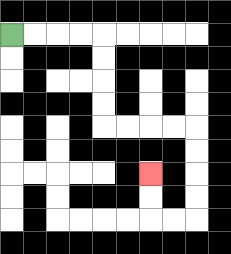{'start': '[0, 1]', 'end': '[6, 7]', 'path_directions': 'R,R,R,R,D,D,D,D,R,R,R,R,D,D,D,D,L,L,U,U', 'path_coordinates': '[[0, 1], [1, 1], [2, 1], [3, 1], [4, 1], [4, 2], [4, 3], [4, 4], [4, 5], [5, 5], [6, 5], [7, 5], [8, 5], [8, 6], [8, 7], [8, 8], [8, 9], [7, 9], [6, 9], [6, 8], [6, 7]]'}